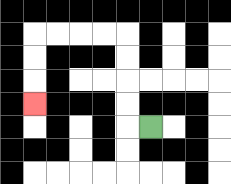{'start': '[6, 5]', 'end': '[1, 4]', 'path_directions': 'L,U,U,U,U,L,L,L,L,D,D,D', 'path_coordinates': '[[6, 5], [5, 5], [5, 4], [5, 3], [5, 2], [5, 1], [4, 1], [3, 1], [2, 1], [1, 1], [1, 2], [1, 3], [1, 4]]'}